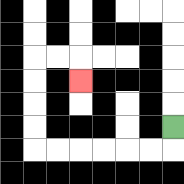{'start': '[7, 5]', 'end': '[3, 3]', 'path_directions': 'D,L,L,L,L,L,L,U,U,U,U,R,R,D', 'path_coordinates': '[[7, 5], [7, 6], [6, 6], [5, 6], [4, 6], [3, 6], [2, 6], [1, 6], [1, 5], [1, 4], [1, 3], [1, 2], [2, 2], [3, 2], [3, 3]]'}